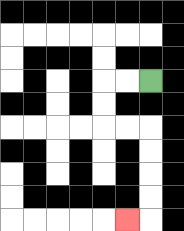{'start': '[6, 3]', 'end': '[5, 9]', 'path_directions': 'L,L,D,D,R,R,D,D,D,D,L', 'path_coordinates': '[[6, 3], [5, 3], [4, 3], [4, 4], [4, 5], [5, 5], [6, 5], [6, 6], [6, 7], [6, 8], [6, 9], [5, 9]]'}